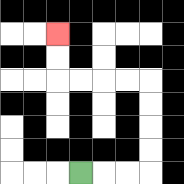{'start': '[3, 7]', 'end': '[2, 1]', 'path_directions': 'R,R,R,U,U,U,U,L,L,L,L,U,U', 'path_coordinates': '[[3, 7], [4, 7], [5, 7], [6, 7], [6, 6], [6, 5], [6, 4], [6, 3], [5, 3], [4, 3], [3, 3], [2, 3], [2, 2], [2, 1]]'}